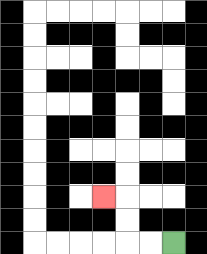{'start': '[7, 10]', 'end': '[4, 8]', 'path_directions': 'L,L,U,U,L', 'path_coordinates': '[[7, 10], [6, 10], [5, 10], [5, 9], [5, 8], [4, 8]]'}